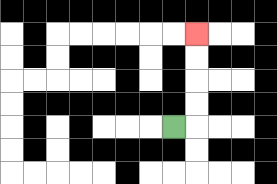{'start': '[7, 5]', 'end': '[8, 1]', 'path_directions': 'R,U,U,U,U', 'path_coordinates': '[[7, 5], [8, 5], [8, 4], [8, 3], [8, 2], [8, 1]]'}